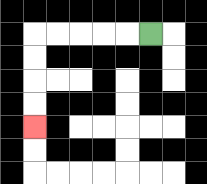{'start': '[6, 1]', 'end': '[1, 5]', 'path_directions': 'L,L,L,L,L,D,D,D,D', 'path_coordinates': '[[6, 1], [5, 1], [4, 1], [3, 1], [2, 1], [1, 1], [1, 2], [1, 3], [1, 4], [1, 5]]'}